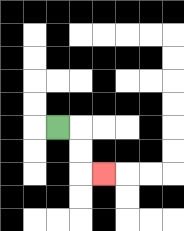{'start': '[2, 5]', 'end': '[4, 7]', 'path_directions': 'R,D,D,R', 'path_coordinates': '[[2, 5], [3, 5], [3, 6], [3, 7], [4, 7]]'}